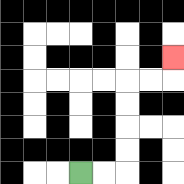{'start': '[3, 7]', 'end': '[7, 2]', 'path_directions': 'R,R,U,U,U,U,R,R,U', 'path_coordinates': '[[3, 7], [4, 7], [5, 7], [5, 6], [5, 5], [5, 4], [5, 3], [6, 3], [7, 3], [7, 2]]'}